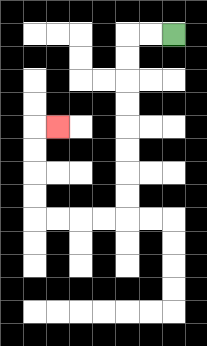{'start': '[7, 1]', 'end': '[2, 5]', 'path_directions': 'L,L,D,D,D,D,D,D,D,D,L,L,L,L,U,U,U,U,R', 'path_coordinates': '[[7, 1], [6, 1], [5, 1], [5, 2], [5, 3], [5, 4], [5, 5], [5, 6], [5, 7], [5, 8], [5, 9], [4, 9], [3, 9], [2, 9], [1, 9], [1, 8], [1, 7], [1, 6], [1, 5], [2, 5]]'}